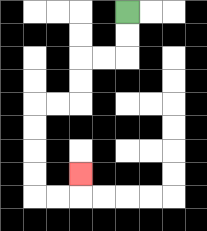{'start': '[5, 0]', 'end': '[3, 7]', 'path_directions': 'D,D,L,L,D,D,L,L,D,D,D,D,R,R,U', 'path_coordinates': '[[5, 0], [5, 1], [5, 2], [4, 2], [3, 2], [3, 3], [3, 4], [2, 4], [1, 4], [1, 5], [1, 6], [1, 7], [1, 8], [2, 8], [3, 8], [3, 7]]'}